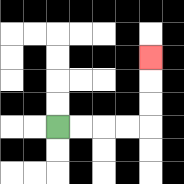{'start': '[2, 5]', 'end': '[6, 2]', 'path_directions': 'R,R,R,R,U,U,U', 'path_coordinates': '[[2, 5], [3, 5], [4, 5], [5, 5], [6, 5], [6, 4], [6, 3], [6, 2]]'}